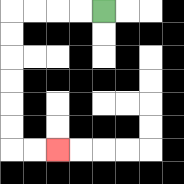{'start': '[4, 0]', 'end': '[2, 6]', 'path_directions': 'L,L,L,L,D,D,D,D,D,D,R,R', 'path_coordinates': '[[4, 0], [3, 0], [2, 0], [1, 0], [0, 0], [0, 1], [0, 2], [0, 3], [0, 4], [0, 5], [0, 6], [1, 6], [2, 6]]'}